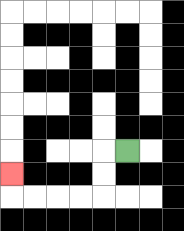{'start': '[5, 6]', 'end': '[0, 7]', 'path_directions': 'L,D,D,L,L,L,L,U', 'path_coordinates': '[[5, 6], [4, 6], [4, 7], [4, 8], [3, 8], [2, 8], [1, 8], [0, 8], [0, 7]]'}